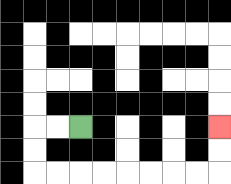{'start': '[3, 5]', 'end': '[9, 5]', 'path_directions': 'L,L,D,D,R,R,R,R,R,R,R,R,U,U', 'path_coordinates': '[[3, 5], [2, 5], [1, 5], [1, 6], [1, 7], [2, 7], [3, 7], [4, 7], [5, 7], [6, 7], [7, 7], [8, 7], [9, 7], [9, 6], [9, 5]]'}